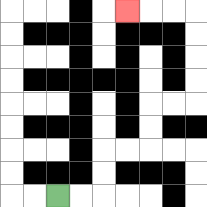{'start': '[2, 8]', 'end': '[5, 0]', 'path_directions': 'R,R,U,U,R,R,U,U,R,R,U,U,U,U,L,L,L', 'path_coordinates': '[[2, 8], [3, 8], [4, 8], [4, 7], [4, 6], [5, 6], [6, 6], [6, 5], [6, 4], [7, 4], [8, 4], [8, 3], [8, 2], [8, 1], [8, 0], [7, 0], [6, 0], [5, 0]]'}